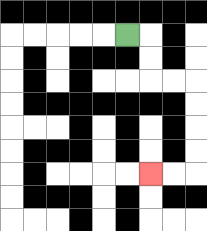{'start': '[5, 1]', 'end': '[6, 7]', 'path_directions': 'R,D,D,R,R,D,D,D,D,L,L', 'path_coordinates': '[[5, 1], [6, 1], [6, 2], [6, 3], [7, 3], [8, 3], [8, 4], [8, 5], [8, 6], [8, 7], [7, 7], [6, 7]]'}